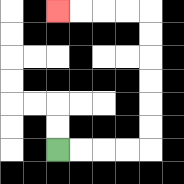{'start': '[2, 6]', 'end': '[2, 0]', 'path_directions': 'R,R,R,R,U,U,U,U,U,U,L,L,L,L', 'path_coordinates': '[[2, 6], [3, 6], [4, 6], [5, 6], [6, 6], [6, 5], [6, 4], [6, 3], [6, 2], [6, 1], [6, 0], [5, 0], [4, 0], [3, 0], [2, 0]]'}